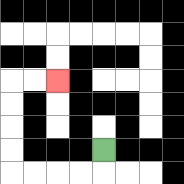{'start': '[4, 6]', 'end': '[2, 3]', 'path_directions': 'D,L,L,L,L,U,U,U,U,R,R', 'path_coordinates': '[[4, 6], [4, 7], [3, 7], [2, 7], [1, 7], [0, 7], [0, 6], [0, 5], [0, 4], [0, 3], [1, 3], [2, 3]]'}